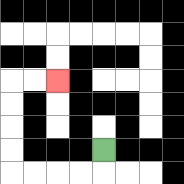{'start': '[4, 6]', 'end': '[2, 3]', 'path_directions': 'D,L,L,L,L,U,U,U,U,R,R', 'path_coordinates': '[[4, 6], [4, 7], [3, 7], [2, 7], [1, 7], [0, 7], [0, 6], [0, 5], [0, 4], [0, 3], [1, 3], [2, 3]]'}